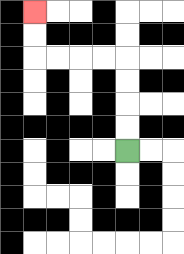{'start': '[5, 6]', 'end': '[1, 0]', 'path_directions': 'U,U,U,U,L,L,L,L,U,U', 'path_coordinates': '[[5, 6], [5, 5], [5, 4], [5, 3], [5, 2], [4, 2], [3, 2], [2, 2], [1, 2], [1, 1], [1, 0]]'}